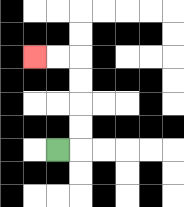{'start': '[2, 6]', 'end': '[1, 2]', 'path_directions': 'R,U,U,U,U,L,L', 'path_coordinates': '[[2, 6], [3, 6], [3, 5], [3, 4], [3, 3], [3, 2], [2, 2], [1, 2]]'}